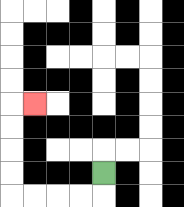{'start': '[4, 7]', 'end': '[1, 4]', 'path_directions': 'D,L,L,L,L,U,U,U,U,R', 'path_coordinates': '[[4, 7], [4, 8], [3, 8], [2, 8], [1, 8], [0, 8], [0, 7], [0, 6], [0, 5], [0, 4], [1, 4]]'}